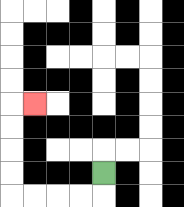{'start': '[4, 7]', 'end': '[1, 4]', 'path_directions': 'D,L,L,L,L,U,U,U,U,R', 'path_coordinates': '[[4, 7], [4, 8], [3, 8], [2, 8], [1, 8], [0, 8], [0, 7], [0, 6], [0, 5], [0, 4], [1, 4]]'}